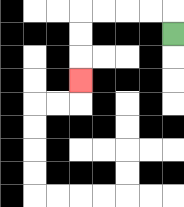{'start': '[7, 1]', 'end': '[3, 3]', 'path_directions': 'U,L,L,L,L,D,D,D', 'path_coordinates': '[[7, 1], [7, 0], [6, 0], [5, 0], [4, 0], [3, 0], [3, 1], [3, 2], [3, 3]]'}